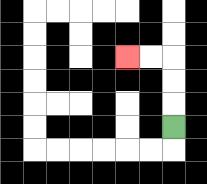{'start': '[7, 5]', 'end': '[5, 2]', 'path_directions': 'U,U,U,L,L', 'path_coordinates': '[[7, 5], [7, 4], [7, 3], [7, 2], [6, 2], [5, 2]]'}